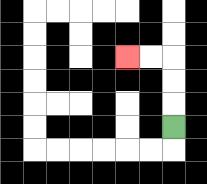{'start': '[7, 5]', 'end': '[5, 2]', 'path_directions': 'U,U,U,L,L', 'path_coordinates': '[[7, 5], [7, 4], [7, 3], [7, 2], [6, 2], [5, 2]]'}